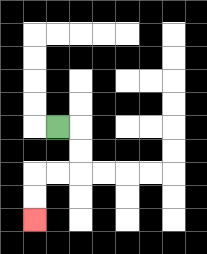{'start': '[2, 5]', 'end': '[1, 9]', 'path_directions': 'R,D,D,L,L,D,D', 'path_coordinates': '[[2, 5], [3, 5], [3, 6], [3, 7], [2, 7], [1, 7], [1, 8], [1, 9]]'}